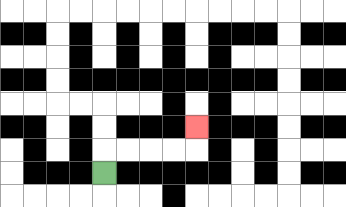{'start': '[4, 7]', 'end': '[8, 5]', 'path_directions': 'U,R,R,R,R,U', 'path_coordinates': '[[4, 7], [4, 6], [5, 6], [6, 6], [7, 6], [8, 6], [8, 5]]'}